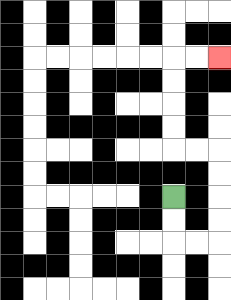{'start': '[7, 8]', 'end': '[9, 2]', 'path_directions': 'D,D,R,R,U,U,U,U,L,L,U,U,U,U,R,R', 'path_coordinates': '[[7, 8], [7, 9], [7, 10], [8, 10], [9, 10], [9, 9], [9, 8], [9, 7], [9, 6], [8, 6], [7, 6], [7, 5], [7, 4], [7, 3], [7, 2], [8, 2], [9, 2]]'}